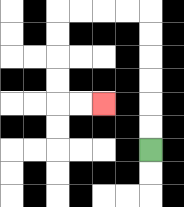{'start': '[6, 6]', 'end': '[4, 4]', 'path_directions': 'U,U,U,U,U,U,L,L,L,L,D,D,D,D,R,R', 'path_coordinates': '[[6, 6], [6, 5], [6, 4], [6, 3], [6, 2], [6, 1], [6, 0], [5, 0], [4, 0], [3, 0], [2, 0], [2, 1], [2, 2], [2, 3], [2, 4], [3, 4], [4, 4]]'}